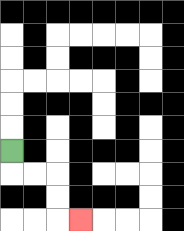{'start': '[0, 6]', 'end': '[3, 9]', 'path_directions': 'D,R,R,D,D,R', 'path_coordinates': '[[0, 6], [0, 7], [1, 7], [2, 7], [2, 8], [2, 9], [3, 9]]'}